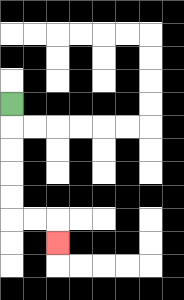{'start': '[0, 4]', 'end': '[2, 10]', 'path_directions': 'D,D,D,D,D,R,R,D', 'path_coordinates': '[[0, 4], [0, 5], [0, 6], [0, 7], [0, 8], [0, 9], [1, 9], [2, 9], [2, 10]]'}